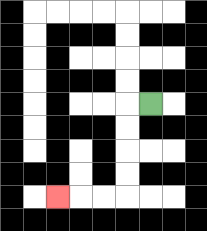{'start': '[6, 4]', 'end': '[2, 8]', 'path_directions': 'L,D,D,D,D,L,L,L', 'path_coordinates': '[[6, 4], [5, 4], [5, 5], [5, 6], [5, 7], [5, 8], [4, 8], [3, 8], [2, 8]]'}